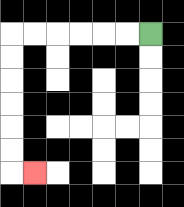{'start': '[6, 1]', 'end': '[1, 7]', 'path_directions': 'L,L,L,L,L,L,D,D,D,D,D,D,R', 'path_coordinates': '[[6, 1], [5, 1], [4, 1], [3, 1], [2, 1], [1, 1], [0, 1], [0, 2], [0, 3], [0, 4], [0, 5], [0, 6], [0, 7], [1, 7]]'}